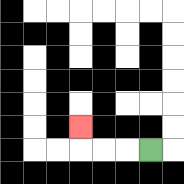{'start': '[6, 6]', 'end': '[3, 5]', 'path_directions': 'L,L,L,U', 'path_coordinates': '[[6, 6], [5, 6], [4, 6], [3, 6], [3, 5]]'}